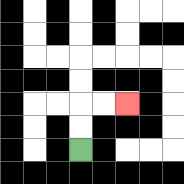{'start': '[3, 6]', 'end': '[5, 4]', 'path_directions': 'U,U,R,R', 'path_coordinates': '[[3, 6], [3, 5], [3, 4], [4, 4], [5, 4]]'}